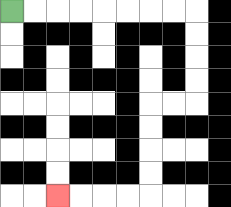{'start': '[0, 0]', 'end': '[2, 8]', 'path_directions': 'R,R,R,R,R,R,R,R,D,D,D,D,L,L,D,D,D,D,L,L,L,L', 'path_coordinates': '[[0, 0], [1, 0], [2, 0], [3, 0], [4, 0], [5, 0], [6, 0], [7, 0], [8, 0], [8, 1], [8, 2], [8, 3], [8, 4], [7, 4], [6, 4], [6, 5], [6, 6], [6, 7], [6, 8], [5, 8], [4, 8], [3, 8], [2, 8]]'}